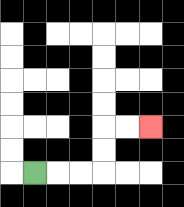{'start': '[1, 7]', 'end': '[6, 5]', 'path_directions': 'R,R,R,U,U,R,R', 'path_coordinates': '[[1, 7], [2, 7], [3, 7], [4, 7], [4, 6], [4, 5], [5, 5], [6, 5]]'}